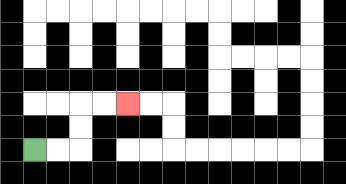{'start': '[1, 6]', 'end': '[5, 4]', 'path_directions': 'R,R,U,U,R,R', 'path_coordinates': '[[1, 6], [2, 6], [3, 6], [3, 5], [3, 4], [4, 4], [5, 4]]'}